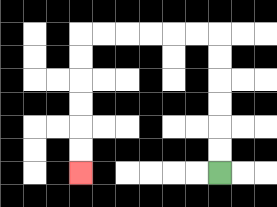{'start': '[9, 7]', 'end': '[3, 7]', 'path_directions': 'U,U,U,U,U,U,L,L,L,L,L,L,D,D,D,D,D,D', 'path_coordinates': '[[9, 7], [9, 6], [9, 5], [9, 4], [9, 3], [9, 2], [9, 1], [8, 1], [7, 1], [6, 1], [5, 1], [4, 1], [3, 1], [3, 2], [3, 3], [3, 4], [3, 5], [3, 6], [3, 7]]'}